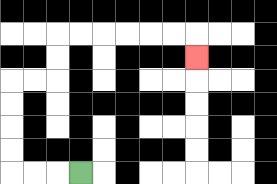{'start': '[3, 7]', 'end': '[8, 2]', 'path_directions': 'L,L,L,U,U,U,U,R,R,U,U,R,R,R,R,R,R,D', 'path_coordinates': '[[3, 7], [2, 7], [1, 7], [0, 7], [0, 6], [0, 5], [0, 4], [0, 3], [1, 3], [2, 3], [2, 2], [2, 1], [3, 1], [4, 1], [5, 1], [6, 1], [7, 1], [8, 1], [8, 2]]'}